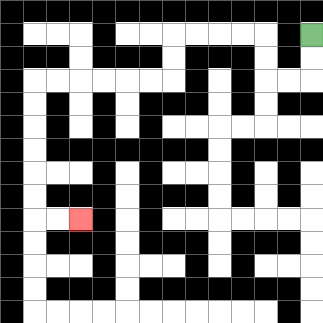{'start': '[13, 1]', 'end': '[3, 9]', 'path_directions': 'D,D,L,L,U,U,L,L,L,L,D,D,L,L,L,L,L,L,D,D,D,D,D,D,R,R', 'path_coordinates': '[[13, 1], [13, 2], [13, 3], [12, 3], [11, 3], [11, 2], [11, 1], [10, 1], [9, 1], [8, 1], [7, 1], [7, 2], [7, 3], [6, 3], [5, 3], [4, 3], [3, 3], [2, 3], [1, 3], [1, 4], [1, 5], [1, 6], [1, 7], [1, 8], [1, 9], [2, 9], [3, 9]]'}